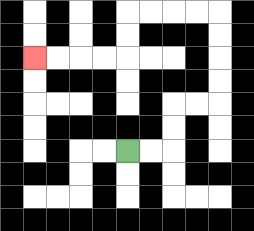{'start': '[5, 6]', 'end': '[1, 2]', 'path_directions': 'R,R,U,U,R,R,U,U,U,U,L,L,L,L,D,D,L,L,L,L', 'path_coordinates': '[[5, 6], [6, 6], [7, 6], [7, 5], [7, 4], [8, 4], [9, 4], [9, 3], [9, 2], [9, 1], [9, 0], [8, 0], [7, 0], [6, 0], [5, 0], [5, 1], [5, 2], [4, 2], [3, 2], [2, 2], [1, 2]]'}